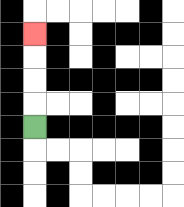{'start': '[1, 5]', 'end': '[1, 1]', 'path_directions': 'U,U,U,U', 'path_coordinates': '[[1, 5], [1, 4], [1, 3], [1, 2], [1, 1]]'}